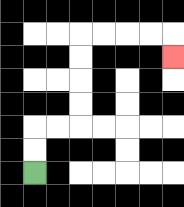{'start': '[1, 7]', 'end': '[7, 2]', 'path_directions': 'U,U,R,R,U,U,U,U,R,R,R,R,D', 'path_coordinates': '[[1, 7], [1, 6], [1, 5], [2, 5], [3, 5], [3, 4], [3, 3], [3, 2], [3, 1], [4, 1], [5, 1], [6, 1], [7, 1], [7, 2]]'}